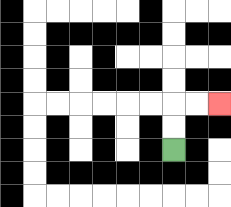{'start': '[7, 6]', 'end': '[9, 4]', 'path_directions': 'U,U,R,R', 'path_coordinates': '[[7, 6], [7, 5], [7, 4], [8, 4], [9, 4]]'}